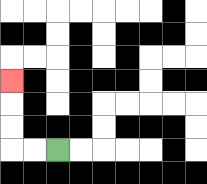{'start': '[2, 6]', 'end': '[0, 3]', 'path_directions': 'L,L,U,U,U', 'path_coordinates': '[[2, 6], [1, 6], [0, 6], [0, 5], [0, 4], [0, 3]]'}